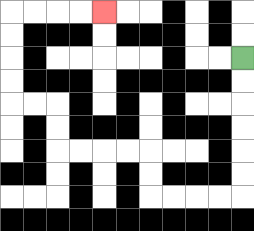{'start': '[10, 2]', 'end': '[4, 0]', 'path_directions': 'D,D,D,D,D,D,L,L,L,L,U,U,L,L,L,L,U,U,L,L,U,U,U,U,R,R,R,R', 'path_coordinates': '[[10, 2], [10, 3], [10, 4], [10, 5], [10, 6], [10, 7], [10, 8], [9, 8], [8, 8], [7, 8], [6, 8], [6, 7], [6, 6], [5, 6], [4, 6], [3, 6], [2, 6], [2, 5], [2, 4], [1, 4], [0, 4], [0, 3], [0, 2], [0, 1], [0, 0], [1, 0], [2, 0], [3, 0], [4, 0]]'}